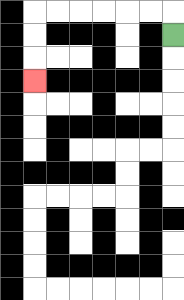{'start': '[7, 1]', 'end': '[1, 3]', 'path_directions': 'U,L,L,L,L,L,L,D,D,D', 'path_coordinates': '[[7, 1], [7, 0], [6, 0], [5, 0], [4, 0], [3, 0], [2, 0], [1, 0], [1, 1], [1, 2], [1, 3]]'}